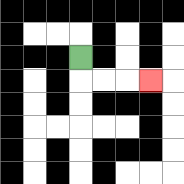{'start': '[3, 2]', 'end': '[6, 3]', 'path_directions': 'D,R,R,R', 'path_coordinates': '[[3, 2], [3, 3], [4, 3], [5, 3], [6, 3]]'}